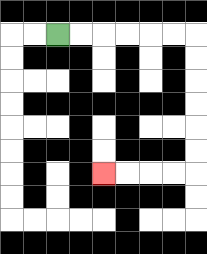{'start': '[2, 1]', 'end': '[4, 7]', 'path_directions': 'R,R,R,R,R,R,D,D,D,D,D,D,L,L,L,L', 'path_coordinates': '[[2, 1], [3, 1], [4, 1], [5, 1], [6, 1], [7, 1], [8, 1], [8, 2], [8, 3], [8, 4], [8, 5], [8, 6], [8, 7], [7, 7], [6, 7], [5, 7], [4, 7]]'}